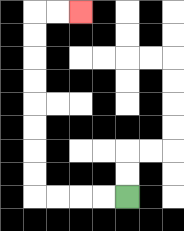{'start': '[5, 8]', 'end': '[3, 0]', 'path_directions': 'L,L,L,L,U,U,U,U,U,U,U,U,R,R', 'path_coordinates': '[[5, 8], [4, 8], [3, 8], [2, 8], [1, 8], [1, 7], [1, 6], [1, 5], [1, 4], [1, 3], [1, 2], [1, 1], [1, 0], [2, 0], [3, 0]]'}